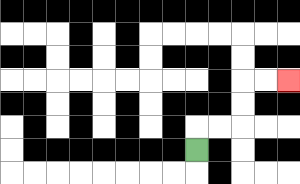{'start': '[8, 6]', 'end': '[12, 3]', 'path_directions': 'U,R,R,U,U,R,R', 'path_coordinates': '[[8, 6], [8, 5], [9, 5], [10, 5], [10, 4], [10, 3], [11, 3], [12, 3]]'}